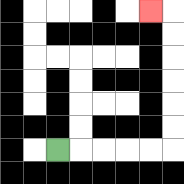{'start': '[2, 6]', 'end': '[6, 0]', 'path_directions': 'R,R,R,R,R,U,U,U,U,U,U,L', 'path_coordinates': '[[2, 6], [3, 6], [4, 6], [5, 6], [6, 6], [7, 6], [7, 5], [7, 4], [7, 3], [7, 2], [7, 1], [7, 0], [6, 0]]'}